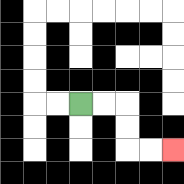{'start': '[3, 4]', 'end': '[7, 6]', 'path_directions': 'R,R,D,D,R,R', 'path_coordinates': '[[3, 4], [4, 4], [5, 4], [5, 5], [5, 6], [6, 6], [7, 6]]'}